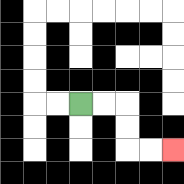{'start': '[3, 4]', 'end': '[7, 6]', 'path_directions': 'R,R,D,D,R,R', 'path_coordinates': '[[3, 4], [4, 4], [5, 4], [5, 5], [5, 6], [6, 6], [7, 6]]'}